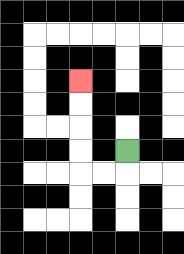{'start': '[5, 6]', 'end': '[3, 3]', 'path_directions': 'D,L,L,U,U,U,U', 'path_coordinates': '[[5, 6], [5, 7], [4, 7], [3, 7], [3, 6], [3, 5], [3, 4], [3, 3]]'}